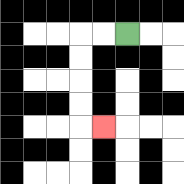{'start': '[5, 1]', 'end': '[4, 5]', 'path_directions': 'L,L,D,D,D,D,R', 'path_coordinates': '[[5, 1], [4, 1], [3, 1], [3, 2], [3, 3], [3, 4], [3, 5], [4, 5]]'}